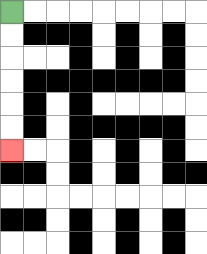{'start': '[0, 0]', 'end': '[0, 6]', 'path_directions': 'D,D,D,D,D,D', 'path_coordinates': '[[0, 0], [0, 1], [0, 2], [0, 3], [0, 4], [0, 5], [0, 6]]'}